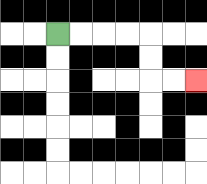{'start': '[2, 1]', 'end': '[8, 3]', 'path_directions': 'R,R,R,R,D,D,R,R', 'path_coordinates': '[[2, 1], [3, 1], [4, 1], [5, 1], [6, 1], [6, 2], [6, 3], [7, 3], [8, 3]]'}